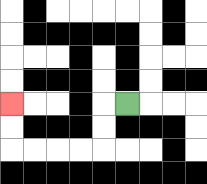{'start': '[5, 4]', 'end': '[0, 4]', 'path_directions': 'L,D,D,L,L,L,L,U,U', 'path_coordinates': '[[5, 4], [4, 4], [4, 5], [4, 6], [3, 6], [2, 6], [1, 6], [0, 6], [0, 5], [0, 4]]'}